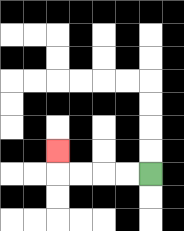{'start': '[6, 7]', 'end': '[2, 6]', 'path_directions': 'L,L,L,L,U', 'path_coordinates': '[[6, 7], [5, 7], [4, 7], [3, 7], [2, 7], [2, 6]]'}